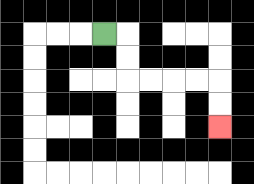{'start': '[4, 1]', 'end': '[9, 5]', 'path_directions': 'R,D,D,R,R,R,R,D,D', 'path_coordinates': '[[4, 1], [5, 1], [5, 2], [5, 3], [6, 3], [7, 3], [8, 3], [9, 3], [9, 4], [9, 5]]'}